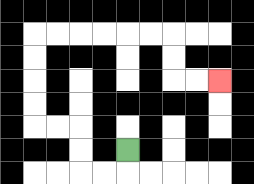{'start': '[5, 6]', 'end': '[9, 3]', 'path_directions': 'D,L,L,U,U,L,L,U,U,U,U,R,R,R,R,R,R,D,D,R,R', 'path_coordinates': '[[5, 6], [5, 7], [4, 7], [3, 7], [3, 6], [3, 5], [2, 5], [1, 5], [1, 4], [1, 3], [1, 2], [1, 1], [2, 1], [3, 1], [4, 1], [5, 1], [6, 1], [7, 1], [7, 2], [7, 3], [8, 3], [9, 3]]'}